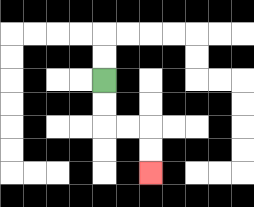{'start': '[4, 3]', 'end': '[6, 7]', 'path_directions': 'D,D,R,R,D,D', 'path_coordinates': '[[4, 3], [4, 4], [4, 5], [5, 5], [6, 5], [6, 6], [6, 7]]'}